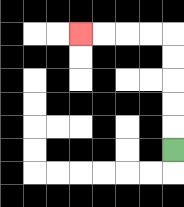{'start': '[7, 6]', 'end': '[3, 1]', 'path_directions': 'U,U,U,U,U,L,L,L,L', 'path_coordinates': '[[7, 6], [7, 5], [7, 4], [7, 3], [7, 2], [7, 1], [6, 1], [5, 1], [4, 1], [3, 1]]'}